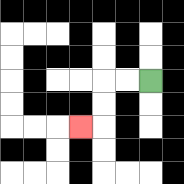{'start': '[6, 3]', 'end': '[3, 5]', 'path_directions': 'L,L,D,D,L', 'path_coordinates': '[[6, 3], [5, 3], [4, 3], [4, 4], [4, 5], [3, 5]]'}